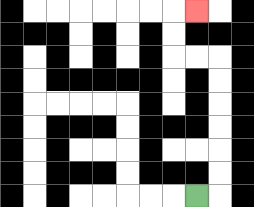{'start': '[8, 8]', 'end': '[8, 0]', 'path_directions': 'R,U,U,U,U,U,U,L,L,U,U,R', 'path_coordinates': '[[8, 8], [9, 8], [9, 7], [9, 6], [9, 5], [9, 4], [9, 3], [9, 2], [8, 2], [7, 2], [7, 1], [7, 0], [8, 0]]'}